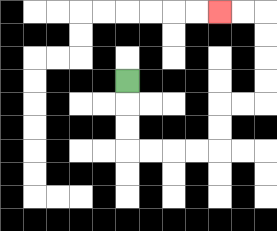{'start': '[5, 3]', 'end': '[9, 0]', 'path_directions': 'D,D,D,R,R,R,R,U,U,R,R,U,U,U,U,L,L', 'path_coordinates': '[[5, 3], [5, 4], [5, 5], [5, 6], [6, 6], [7, 6], [8, 6], [9, 6], [9, 5], [9, 4], [10, 4], [11, 4], [11, 3], [11, 2], [11, 1], [11, 0], [10, 0], [9, 0]]'}